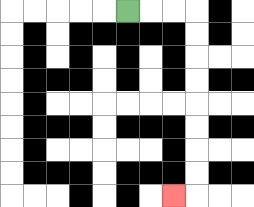{'start': '[5, 0]', 'end': '[7, 8]', 'path_directions': 'R,R,R,D,D,D,D,D,D,D,D,L', 'path_coordinates': '[[5, 0], [6, 0], [7, 0], [8, 0], [8, 1], [8, 2], [8, 3], [8, 4], [8, 5], [8, 6], [8, 7], [8, 8], [7, 8]]'}